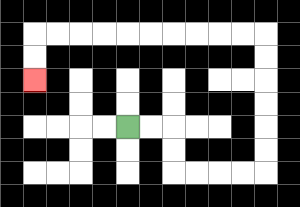{'start': '[5, 5]', 'end': '[1, 3]', 'path_directions': 'R,R,D,D,R,R,R,R,U,U,U,U,U,U,L,L,L,L,L,L,L,L,L,L,D,D', 'path_coordinates': '[[5, 5], [6, 5], [7, 5], [7, 6], [7, 7], [8, 7], [9, 7], [10, 7], [11, 7], [11, 6], [11, 5], [11, 4], [11, 3], [11, 2], [11, 1], [10, 1], [9, 1], [8, 1], [7, 1], [6, 1], [5, 1], [4, 1], [3, 1], [2, 1], [1, 1], [1, 2], [1, 3]]'}